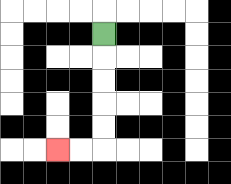{'start': '[4, 1]', 'end': '[2, 6]', 'path_directions': 'D,D,D,D,D,L,L', 'path_coordinates': '[[4, 1], [4, 2], [4, 3], [4, 4], [4, 5], [4, 6], [3, 6], [2, 6]]'}